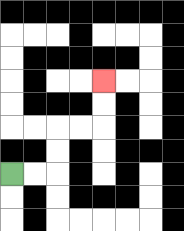{'start': '[0, 7]', 'end': '[4, 3]', 'path_directions': 'R,R,U,U,R,R,U,U', 'path_coordinates': '[[0, 7], [1, 7], [2, 7], [2, 6], [2, 5], [3, 5], [4, 5], [4, 4], [4, 3]]'}